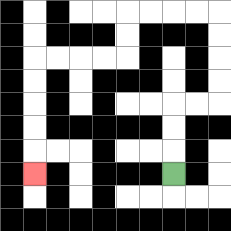{'start': '[7, 7]', 'end': '[1, 7]', 'path_directions': 'U,U,U,R,R,U,U,U,U,L,L,L,L,D,D,L,L,L,L,D,D,D,D,D', 'path_coordinates': '[[7, 7], [7, 6], [7, 5], [7, 4], [8, 4], [9, 4], [9, 3], [9, 2], [9, 1], [9, 0], [8, 0], [7, 0], [6, 0], [5, 0], [5, 1], [5, 2], [4, 2], [3, 2], [2, 2], [1, 2], [1, 3], [1, 4], [1, 5], [1, 6], [1, 7]]'}